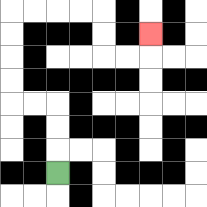{'start': '[2, 7]', 'end': '[6, 1]', 'path_directions': 'U,U,U,L,L,U,U,U,U,R,R,R,R,D,D,R,R,U', 'path_coordinates': '[[2, 7], [2, 6], [2, 5], [2, 4], [1, 4], [0, 4], [0, 3], [0, 2], [0, 1], [0, 0], [1, 0], [2, 0], [3, 0], [4, 0], [4, 1], [4, 2], [5, 2], [6, 2], [6, 1]]'}